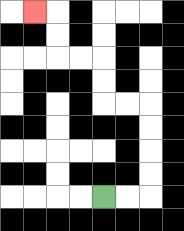{'start': '[4, 8]', 'end': '[1, 0]', 'path_directions': 'R,R,U,U,U,U,L,L,U,U,L,L,U,U,L', 'path_coordinates': '[[4, 8], [5, 8], [6, 8], [6, 7], [6, 6], [6, 5], [6, 4], [5, 4], [4, 4], [4, 3], [4, 2], [3, 2], [2, 2], [2, 1], [2, 0], [1, 0]]'}